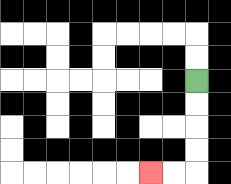{'start': '[8, 3]', 'end': '[6, 7]', 'path_directions': 'D,D,D,D,L,L', 'path_coordinates': '[[8, 3], [8, 4], [8, 5], [8, 6], [8, 7], [7, 7], [6, 7]]'}